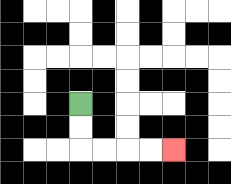{'start': '[3, 4]', 'end': '[7, 6]', 'path_directions': 'D,D,R,R,R,R', 'path_coordinates': '[[3, 4], [3, 5], [3, 6], [4, 6], [5, 6], [6, 6], [7, 6]]'}